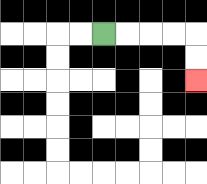{'start': '[4, 1]', 'end': '[8, 3]', 'path_directions': 'R,R,R,R,D,D', 'path_coordinates': '[[4, 1], [5, 1], [6, 1], [7, 1], [8, 1], [8, 2], [8, 3]]'}